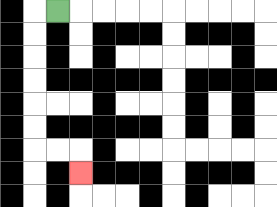{'start': '[2, 0]', 'end': '[3, 7]', 'path_directions': 'L,D,D,D,D,D,D,R,R,D', 'path_coordinates': '[[2, 0], [1, 0], [1, 1], [1, 2], [1, 3], [1, 4], [1, 5], [1, 6], [2, 6], [3, 6], [3, 7]]'}